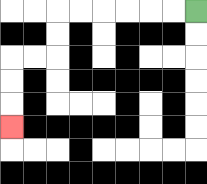{'start': '[8, 0]', 'end': '[0, 5]', 'path_directions': 'L,L,L,L,L,L,D,D,L,L,D,D,D', 'path_coordinates': '[[8, 0], [7, 0], [6, 0], [5, 0], [4, 0], [3, 0], [2, 0], [2, 1], [2, 2], [1, 2], [0, 2], [0, 3], [0, 4], [0, 5]]'}